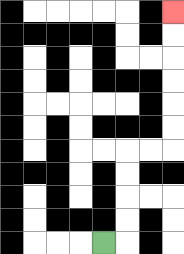{'start': '[4, 10]', 'end': '[7, 0]', 'path_directions': 'R,U,U,U,U,R,R,U,U,U,U,U,U', 'path_coordinates': '[[4, 10], [5, 10], [5, 9], [5, 8], [5, 7], [5, 6], [6, 6], [7, 6], [7, 5], [7, 4], [7, 3], [7, 2], [7, 1], [7, 0]]'}